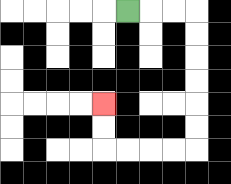{'start': '[5, 0]', 'end': '[4, 4]', 'path_directions': 'R,R,R,D,D,D,D,D,D,L,L,L,L,U,U', 'path_coordinates': '[[5, 0], [6, 0], [7, 0], [8, 0], [8, 1], [8, 2], [8, 3], [8, 4], [8, 5], [8, 6], [7, 6], [6, 6], [5, 6], [4, 6], [4, 5], [4, 4]]'}